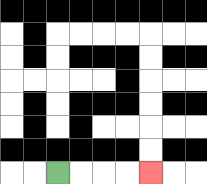{'start': '[2, 7]', 'end': '[6, 7]', 'path_directions': 'R,R,R,R', 'path_coordinates': '[[2, 7], [3, 7], [4, 7], [5, 7], [6, 7]]'}